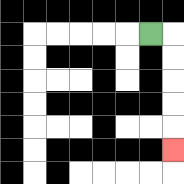{'start': '[6, 1]', 'end': '[7, 6]', 'path_directions': 'R,D,D,D,D,D', 'path_coordinates': '[[6, 1], [7, 1], [7, 2], [7, 3], [7, 4], [7, 5], [7, 6]]'}